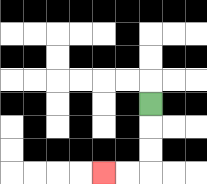{'start': '[6, 4]', 'end': '[4, 7]', 'path_directions': 'D,D,D,L,L', 'path_coordinates': '[[6, 4], [6, 5], [6, 6], [6, 7], [5, 7], [4, 7]]'}